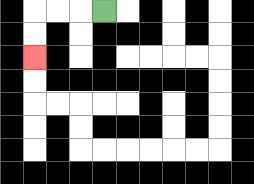{'start': '[4, 0]', 'end': '[1, 2]', 'path_directions': 'L,L,L,D,D', 'path_coordinates': '[[4, 0], [3, 0], [2, 0], [1, 0], [1, 1], [1, 2]]'}